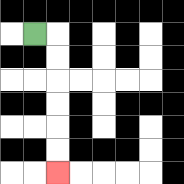{'start': '[1, 1]', 'end': '[2, 7]', 'path_directions': 'R,D,D,D,D,D,D', 'path_coordinates': '[[1, 1], [2, 1], [2, 2], [2, 3], [2, 4], [2, 5], [2, 6], [2, 7]]'}